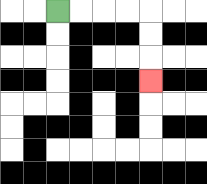{'start': '[2, 0]', 'end': '[6, 3]', 'path_directions': 'R,R,R,R,D,D,D', 'path_coordinates': '[[2, 0], [3, 0], [4, 0], [5, 0], [6, 0], [6, 1], [6, 2], [6, 3]]'}